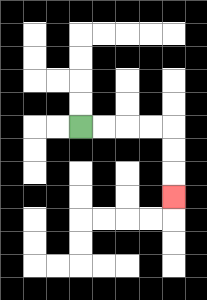{'start': '[3, 5]', 'end': '[7, 8]', 'path_directions': 'R,R,R,R,D,D,D', 'path_coordinates': '[[3, 5], [4, 5], [5, 5], [6, 5], [7, 5], [7, 6], [7, 7], [7, 8]]'}